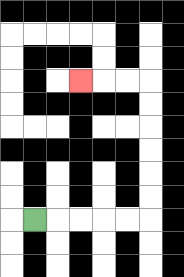{'start': '[1, 9]', 'end': '[3, 3]', 'path_directions': 'R,R,R,R,R,U,U,U,U,U,U,L,L,L', 'path_coordinates': '[[1, 9], [2, 9], [3, 9], [4, 9], [5, 9], [6, 9], [6, 8], [6, 7], [6, 6], [6, 5], [6, 4], [6, 3], [5, 3], [4, 3], [3, 3]]'}